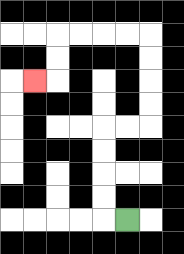{'start': '[5, 9]', 'end': '[1, 3]', 'path_directions': 'L,U,U,U,U,R,R,U,U,U,U,L,L,L,L,D,D,L', 'path_coordinates': '[[5, 9], [4, 9], [4, 8], [4, 7], [4, 6], [4, 5], [5, 5], [6, 5], [6, 4], [6, 3], [6, 2], [6, 1], [5, 1], [4, 1], [3, 1], [2, 1], [2, 2], [2, 3], [1, 3]]'}